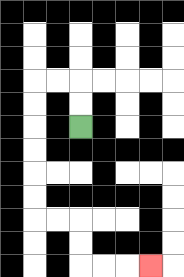{'start': '[3, 5]', 'end': '[6, 11]', 'path_directions': 'U,U,L,L,D,D,D,D,D,D,R,R,D,D,R,R,R', 'path_coordinates': '[[3, 5], [3, 4], [3, 3], [2, 3], [1, 3], [1, 4], [1, 5], [1, 6], [1, 7], [1, 8], [1, 9], [2, 9], [3, 9], [3, 10], [3, 11], [4, 11], [5, 11], [6, 11]]'}